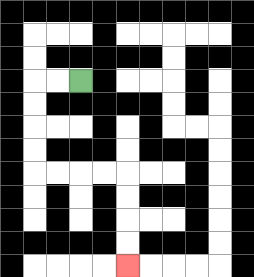{'start': '[3, 3]', 'end': '[5, 11]', 'path_directions': 'L,L,D,D,D,D,R,R,R,R,D,D,D,D', 'path_coordinates': '[[3, 3], [2, 3], [1, 3], [1, 4], [1, 5], [1, 6], [1, 7], [2, 7], [3, 7], [4, 7], [5, 7], [5, 8], [5, 9], [5, 10], [5, 11]]'}